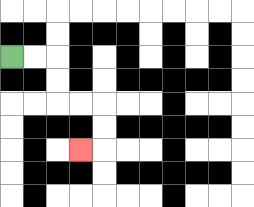{'start': '[0, 2]', 'end': '[3, 6]', 'path_directions': 'R,R,D,D,R,R,D,D,L', 'path_coordinates': '[[0, 2], [1, 2], [2, 2], [2, 3], [2, 4], [3, 4], [4, 4], [4, 5], [4, 6], [3, 6]]'}